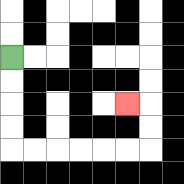{'start': '[0, 2]', 'end': '[5, 4]', 'path_directions': 'D,D,D,D,R,R,R,R,R,R,U,U,L', 'path_coordinates': '[[0, 2], [0, 3], [0, 4], [0, 5], [0, 6], [1, 6], [2, 6], [3, 6], [4, 6], [5, 6], [6, 6], [6, 5], [6, 4], [5, 4]]'}